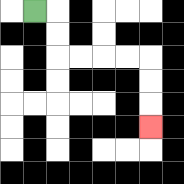{'start': '[1, 0]', 'end': '[6, 5]', 'path_directions': 'R,D,D,R,R,R,R,D,D,D', 'path_coordinates': '[[1, 0], [2, 0], [2, 1], [2, 2], [3, 2], [4, 2], [5, 2], [6, 2], [6, 3], [6, 4], [6, 5]]'}